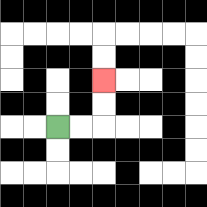{'start': '[2, 5]', 'end': '[4, 3]', 'path_directions': 'R,R,U,U', 'path_coordinates': '[[2, 5], [3, 5], [4, 5], [4, 4], [4, 3]]'}